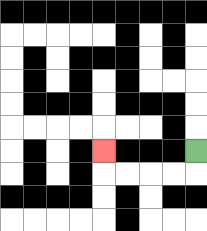{'start': '[8, 6]', 'end': '[4, 6]', 'path_directions': 'D,L,L,L,L,U', 'path_coordinates': '[[8, 6], [8, 7], [7, 7], [6, 7], [5, 7], [4, 7], [4, 6]]'}